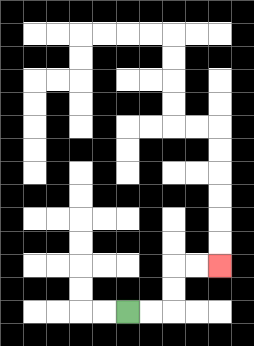{'start': '[5, 13]', 'end': '[9, 11]', 'path_directions': 'R,R,U,U,R,R', 'path_coordinates': '[[5, 13], [6, 13], [7, 13], [7, 12], [7, 11], [8, 11], [9, 11]]'}